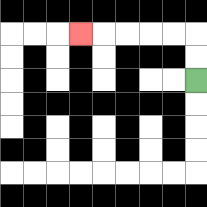{'start': '[8, 3]', 'end': '[3, 1]', 'path_directions': 'U,U,L,L,L,L,L', 'path_coordinates': '[[8, 3], [8, 2], [8, 1], [7, 1], [6, 1], [5, 1], [4, 1], [3, 1]]'}